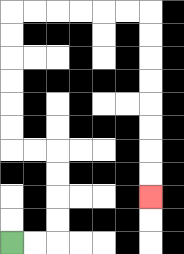{'start': '[0, 10]', 'end': '[6, 8]', 'path_directions': 'R,R,U,U,U,U,L,L,U,U,U,U,U,U,R,R,R,R,R,R,D,D,D,D,D,D,D,D', 'path_coordinates': '[[0, 10], [1, 10], [2, 10], [2, 9], [2, 8], [2, 7], [2, 6], [1, 6], [0, 6], [0, 5], [0, 4], [0, 3], [0, 2], [0, 1], [0, 0], [1, 0], [2, 0], [3, 0], [4, 0], [5, 0], [6, 0], [6, 1], [6, 2], [6, 3], [6, 4], [6, 5], [6, 6], [6, 7], [6, 8]]'}